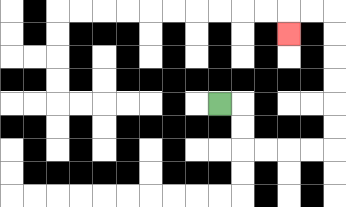{'start': '[9, 4]', 'end': '[12, 1]', 'path_directions': 'R,D,D,R,R,R,R,U,U,U,U,U,U,L,L,D', 'path_coordinates': '[[9, 4], [10, 4], [10, 5], [10, 6], [11, 6], [12, 6], [13, 6], [14, 6], [14, 5], [14, 4], [14, 3], [14, 2], [14, 1], [14, 0], [13, 0], [12, 0], [12, 1]]'}